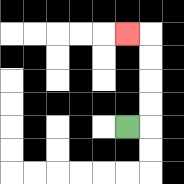{'start': '[5, 5]', 'end': '[5, 1]', 'path_directions': 'R,U,U,U,U,L', 'path_coordinates': '[[5, 5], [6, 5], [6, 4], [6, 3], [6, 2], [6, 1], [5, 1]]'}